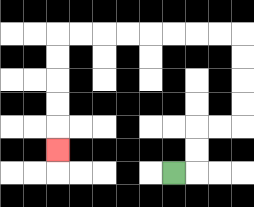{'start': '[7, 7]', 'end': '[2, 6]', 'path_directions': 'R,U,U,R,R,U,U,U,U,L,L,L,L,L,L,L,L,D,D,D,D,D', 'path_coordinates': '[[7, 7], [8, 7], [8, 6], [8, 5], [9, 5], [10, 5], [10, 4], [10, 3], [10, 2], [10, 1], [9, 1], [8, 1], [7, 1], [6, 1], [5, 1], [4, 1], [3, 1], [2, 1], [2, 2], [2, 3], [2, 4], [2, 5], [2, 6]]'}